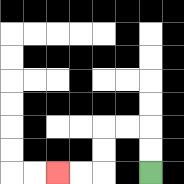{'start': '[6, 7]', 'end': '[2, 7]', 'path_directions': 'U,U,L,L,D,D,L,L', 'path_coordinates': '[[6, 7], [6, 6], [6, 5], [5, 5], [4, 5], [4, 6], [4, 7], [3, 7], [2, 7]]'}